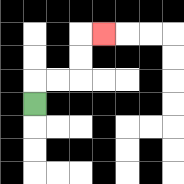{'start': '[1, 4]', 'end': '[4, 1]', 'path_directions': 'U,R,R,U,U,R', 'path_coordinates': '[[1, 4], [1, 3], [2, 3], [3, 3], [3, 2], [3, 1], [4, 1]]'}